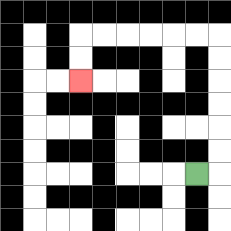{'start': '[8, 7]', 'end': '[3, 3]', 'path_directions': 'R,U,U,U,U,U,U,L,L,L,L,L,L,D,D', 'path_coordinates': '[[8, 7], [9, 7], [9, 6], [9, 5], [9, 4], [9, 3], [9, 2], [9, 1], [8, 1], [7, 1], [6, 1], [5, 1], [4, 1], [3, 1], [3, 2], [3, 3]]'}